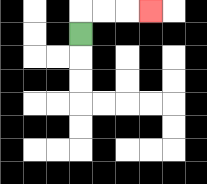{'start': '[3, 1]', 'end': '[6, 0]', 'path_directions': 'U,R,R,R', 'path_coordinates': '[[3, 1], [3, 0], [4, 0], [5, 0], [6, 0]]'}